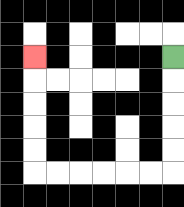{'start': '[7, 2]', 'end': '[1, 2]', 'path_directions': 'D,D,D,D,D,L,L,L,L,L,L,U,U,U,U,U', 'path_coordinates': '[[7, 2], [7, 3], [7, 4], [7, 5], [7, 6], [7, 7], [6, 7], [5, 7], [4, 7], [3, 7], [2, 7], [1, 7], [1, 6], [1, 5], [1, 4], [1, 3], [1, 2]]'}